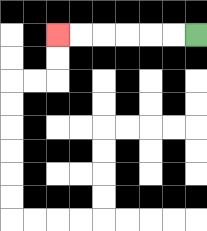{'start': '[8, 1]', 'end': '[2, 1]', 'path_directions': 'L,L,L,L,L,L', 'path_coordinates': '[[8, 1], [7, 1], [6, 1], [5, 1], [4, 1], [3, 1], [2, 1]]'}